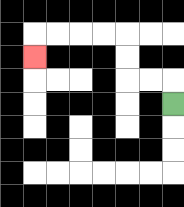{'start': '[7, 4]', 'end': '[1, 2]', 'path_directions': 'U,L,L,U,U,L,L,L,L,D', 'path_coordinates': '[[7, 4], [7, 3], [6, 3], [5, 3], [5, 2], [5, 1], [4, 1], [3, 1], [2, 1], [1, 1], [1, 2]]'}